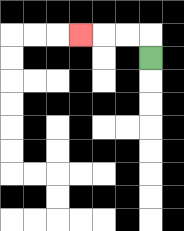{'start': '[6, 2]', 'end': '[3, 1]', 'path_directions': 'U,L,L,L', 'path_coordinates': '[[6, 2], [6, 1], [5, 1], [4, 1], [3, 1]]'}